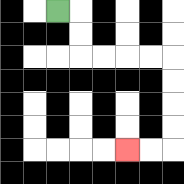{'start': '[2, 0]', 'end': '[5, 6]', 'path_directions': 'R,D,D,R,R,R,R,D,D,D,D,L,L', 'path_coordinates': '[[2, 0], [3, 0], [3, 1], [3, 2], [4, 2], [5, 2], [6, 2], [7, 2], [7, 3], [7, 4], [7, 5], [7, 6], [6, 6], [5, 6]]'}